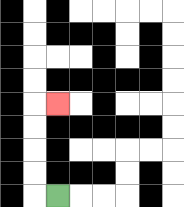{'start': '[2, 8]', 'end': '[2, 4]', 'path_directions': 'L,U,U,U,U,R', 'path_coordinates': '[[2, 8], [1, 8], [1, 7], [1, 6], [1, 5], [1, 4], [2, 4]]'}